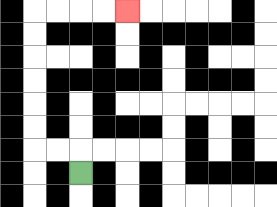{'start': '[3, 7]', 'end': '[5, 0]', 'path_directions': 'U,L,L,U,U,U,U,U,U,R,R,R,R', 'path_coordinates': '[[3, 7], [3, 6], [2, 6], [1, 6], [1, 5], [1, 4], [1, 3], [1, 2], [1, 1], [1, 0], [2, 0], [3, 0], [4, 0], [5, 0]]'}